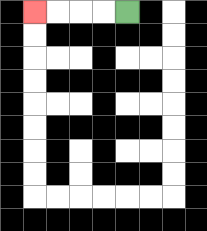{'start': '[5, 0]', 'end': '[1, 0]', 'path_directions': 'L,L,L,L', 'path_coordinates': '[[5, 0], [4, 0], [3, 0], [2, 0], [1, 0]]'}